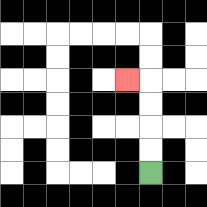{'start': '[6, 7]', 'end': '[5, 3]', 'path_directions': 'U,U,U,U,L', 'path_coordinates': '[[6, 7], [6, 6], [6, 5], [6, 4], [6, 3], [5, 3]]'}